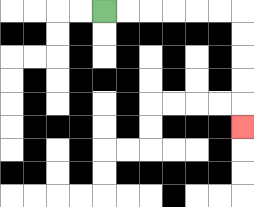{'start': '[4, 0]', 'end': '[10, 5]', 'path_directions': 'R,R,R,R,R,R,D,D,D,D,D', 'path_coordinates': '[[4, 0], [5, 0], [6, 0], [7, 0], [8, 0], [9, 0], [10, 0], [10, 1], [10, 2], [10, 3], [10, 4], [10, 5]]'}